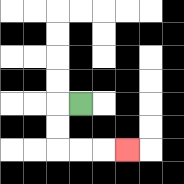{'start': '[3, 4]', 'end': '[5, 6]', 'path_directions': 'L,D,D,R,R,R', 'path_coordinates': '[[3, 4], [2, 4], [2, 5], [2, 6], [3, 6], [4, 6], [5, 6]]'}